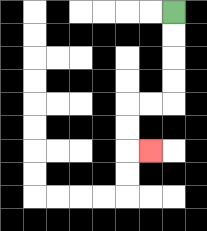{'start': '[7, 0]', 'end': '[6, 6]', 'path_directions': 'D,D,D,D,L,L,D,D,R', 'path_coordinates': '[[7, 0], [7, 1], [7, 2], [7, 3], [7, 4], [6, 4], [5, 4], [5, 5], [5, 6], [6, 6]]'}